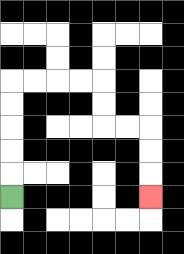{'start': '[0, 8]', 'end': '[6, 8]', 'path_directions': 'U,U,U,U,U,R,R,R,R,D,D,R,R,D,D,D', 'path_coordinates': '[[0, 8], [0, 7], [0, 6], [0, 5], [0, 4], [0, 3], [1, 3], [2, 3], [3, 3], [4, 3], [4, 4], [4, 5], [5, 5], [6, 5], [6, 6], [6, 7], [6, 8]]'}